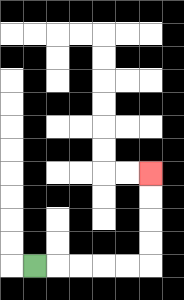{'start': '[1, 11]', 'end': '[6, 7]', 'path_directions': 'R,R,R,R,R,U,U,U,U', 'path_coordinates': '[[1, 11], [2, 11], [3, 11], [4, 11], [5, 11], [6, 11], [6, 10], [6, 9], [6, 8], [6, 7]]'}